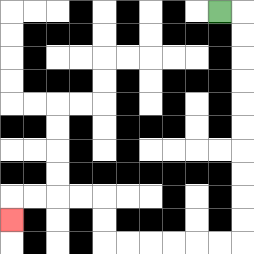{'start': '[9, 0]', 'end': '[0, 9]', 'path_directions': 'R,D,D,D,D,D,D,D,D,D,D,L,L,L,L,L,L,U,U,L,L,L,L,D', 'path_coordinates': '[[9, 0], [10, 0], [10, 1], [10, 2], [10, 3], [10, 4], [10, 5], [10, 6], [10, 7], [10, 8], [10, 9], [10, 10], [9, 10], [8, 10], [7, 10], [6, 10], [5, 10], [4, 10], [4, 9], [4, 8], [3, 8], [2, 8], [1, 8], [0, 8], [0, 9]]'}